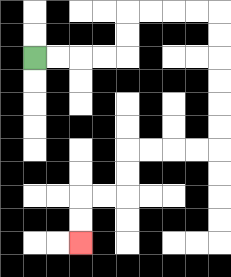{'start': '[1, 2]', 'end': '[3, 10]', 'path_directions': 'R,R,R,R,U,U,R,R,R,R,D,D,D,D,D,D,L,L,L,L,D,D,L,L,D,D', 'path_coordinates': '[[1, 2], [2, 2], [3, 2], [4, 2], [5, 2], [5, 1], [5, 0], [6, 0], [7, 0], [8, 0], [9, 0], [9, 1], [9, 2], [9, 3], [9, 4], [9, 5], [9, 6], [8, 6], [7, 6], [6, 6], [5, 6], [5, 7], [5, 8], [4, 8], [3, 8], [3, 9], [3, 10]]'}